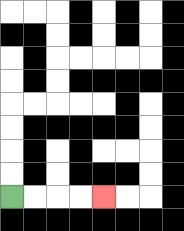{'start': '[0, 8]', 'end': '[4, 8]', 'path_directions': 'R,R,R,R', 'path_coordinates': '[[0, 8], [1, 8], [2, 8], [3, 8], [4, 8]]'}